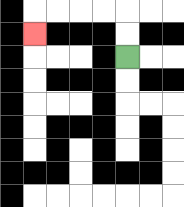{'start': '[5, 2]', 'end': '[1, 1]', 'path_directions': 'U,U,L,L,L,L,D', 'path_coordinates': '[[5, 2], [5, 1], [5, 0], [4, 0], [3, 0], [2, 0], [1, 0], [1, 1]]'}